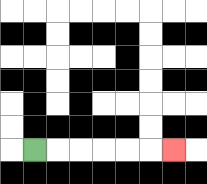{'start': '[1, 6]', 'end': '[7, 6]', 'path_directions': 'R,R,R,R,R,R', 'path_coordinates': '[[1, 6], [2, 6], [3, 6], [4, 6], [5, 6], [6, 6], [7, 6]]'}